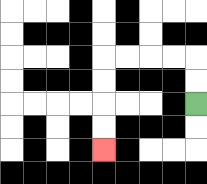{'start': '[8, 4]', 'end': '[4, 6]', 'path_directions': 'U,U,L,L,L,L,D,D,D,D', 'path_coordinates': '[[8, 4], [8, 3], [8, 2], [7, 2], [6, 2], [5, 2], [4, 2], [4, 3], [4, 4], [4, 5], [4, 6]]'}